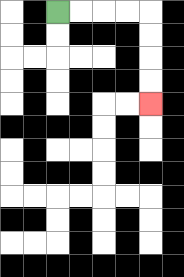{'start': '[2, 0]', 'end': '[6, 4]', 'path_directions': 'R,R,R,R,D,D,D,D', 'path_coordinates': '[[2, 0], [3, 0], [4, 0], [5, 0], [6, 0], [6, 1], [6, 2], [6, 3], [6, 4]]'}